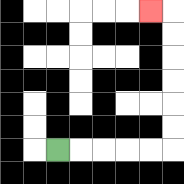{'start': '[2, 6]', 'end': '[6, 0]', 'path_directions': 'R,R,R,R,R,U,U,U,U,U,U,L', 'path_coordinates': '[[2, 6], [3, 6], [4, 6], [5, 6], [6, 6], [7, 6], [7, 5], [7, 4], [7, 3], [7, 2], [7, 1], [7, 0], [6, 0]]'}